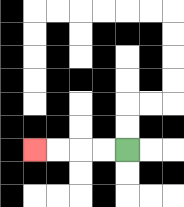{'start': '[5, 6]', 'end': '[1, 6]', 'path_directions': 'L,L,L,L', 'path_coordinates': '[[5, 6], [4, 6], [3, 6], [2, 6], [1, 6]]'}